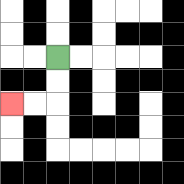{'start': '[2, 2]', 'end': '[0, 4]', 'path_directions': 'D,D,L,L', 'path_coordinates': '[[2, 2], [2, 3], [2, 4], [1, 4], [0, 4]]'}